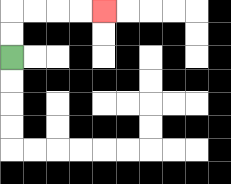{'start': '[0, 2]', 'end': '[4, 0]', 'path_directions': 'U,U,R,R,R,R', 'path_coordinates': '[[0, 2], [0, 1], [0, 0], [1, 0], [2, 0], [3, 0], [4, 0]]'}